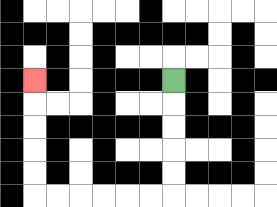{'start': '[7, 3]', 'end': '[1, 3]', 'path_directions': 'D,D,D,D,D,L,L,L,L,L,L,U,U,U,U,U', 'path_coordinates': '[[7, 3], [7, 4], [7, 5], [7, 6], [7, 7], [7, 8], [6, 8], [5, 8], [4, 8], [3, 8], [2, 8], [1, 8], [1, 7], [1, 6], [1, 5], [1, 4], [1, 3]]'}